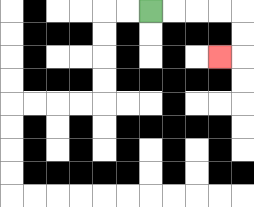{'start': '[6, 0]', 'end': '[9, 2]', 'path_directions': 'R,R,R,R,D,D,L', 'path_coordinates': '[[6, 0], [7, 0], [8, 0], [9, 0], [10, 0], [10, 1], [10, 2], [9, 2]]'}